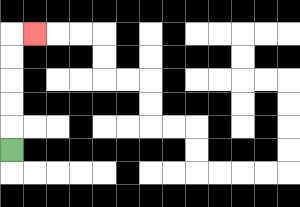{'start': '[0, 6]', 'end': '[1, 1]', 'path_directions': 'U,U,U,U,U,R', 'path_coordinates': '[[0, 6], [0, 5], [0, 4], [0, 3], [0, 2], [0, 1], [1, 1]]'}